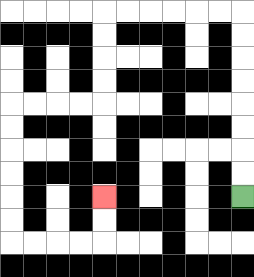{'start': '[10, 8]', 'end': '[4, 8]', 'path_directions': 'U,U,U,U,U,U,U,U,L,L,L,L,L,L,D,D,D,D,L,L,L,L,D,D,D,D,D,D,R,R,R,R,U,U', 'path_coordinates': '[[10, 8], [10, 7], [10, 6], [10, 5], [10, 4], [10, 3], [10, 2], [10, 1], [10, 0], [9, 0], [8, 0], [7, 0], [6, 0], [5, 0], [4, 0], [4, 1], [4, 2], [4, 3], [4, 4], [3, 4], [2, 4], [1, 4], [0, 4], [0, 5], [0, 6], [0, 7], [0, 8], [0, 9], [0, 10], [1, 10], [2, 10], [3, 10], [4, 10], [4, 9], [4, 8]]'}